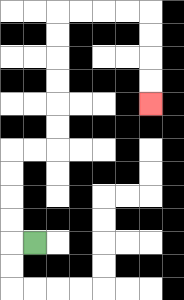{'start': '[1, 10]', 'end': '[6, 4]', 'path_directions': 'L,U,U,U,U,R,R,U,U,U,U,U,U,R,R,R,R,D,D,D,D', 'path_coordinates': '[[1, 10], [0, 10], [0, 9], [0, 8], [0, 7], [0, 6], [1, 6], [2, 6], [2, 5], [2, 4], [2, 3], [2, 2], [2, 1], [2, 0], [3, 0], [4, 0], [5, 0], [6, 0], [6, 1], [6, 2], [6, 3], [6, 4]]'}